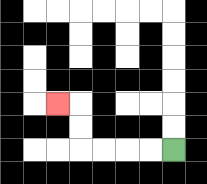{'start': '[7, 6]', 'end': '[2, 4]', 'path_directions': 'L,L,L,L,U,U,L', 'path_coordinates': '[[7, 6], [6, 6], [5, 6], [4, 6], [3, 6], [3, 5], [3, 4], [2, 4]]'}